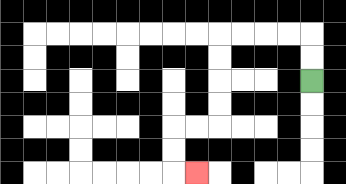{'start': '[13, 3]', 'end': '[8, 7]', 'path_directions': 'U,U,L,L,L,L,D,D,D,D,L,L,D,D,R', 'path_coordinates': '[[13, 3], [13, 2], [13, 1], [12, 1], [11, 1], [10, 1], [9, 1], [9, 2], [9, 3], [9, 4], [9, 5], [8, 5], [7, 5], [7, 6], [7, 7], [8, 7]]'}